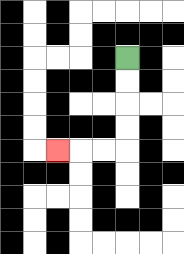{'start': '[5, 2]', 'end': '[2, 6]', 'path_directions': 'D,D,D,D,L,L,L', 'path_coordinates': '[[5, 2], [5, 3], [5, 4], [5, 5], [5, 6], [4, 6], [3, 6], [2, 6]]'}